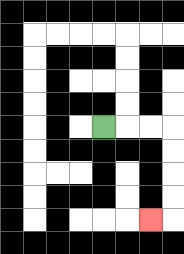{'start': '[4, 5]', 'end': '[6, 9]', 'path_directions': 'R,R,R,D,D,D,D,L', 'path_coordinates': '[[4, 5], [5, 5], [6, 5], [7, 5], [7, 6], [7, 7], [7, 8], [7, 9], [6, 9]]'}